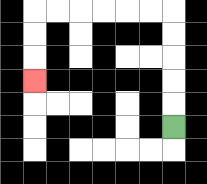{'start': '[7, 5]', 'end': '[1, 3]', 'path_directions': 'U,U,U,U,U,L,L,L,L,L,L,D,D,D', 'path_coordinates': '[[7, 5], [7, 4], [7, 3], [7, 2], [7, 1], [7, 0], [6, 0], [5, 0], [4, 0], [3, 0], [2, 0], [1, 0], [1, 1], [1, 2], [1, 3]]'}